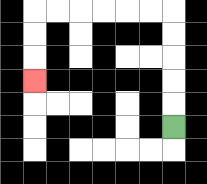{'start': '[7, 5]', 'end': '[1, 3]', 'path_directions': 'U,U,U,U,U,L,L,L,L,L,L,D,D,D', 'path_coordinates': '[[7, 5], [7, 4], [7, 3], [7, 2], [7, 1], [7, 0], [6, 0], [5, 0], [4, 0], [3, 0], [2, 0], [1, 0], [1, 1], [1, 2], [1, 3]]'}